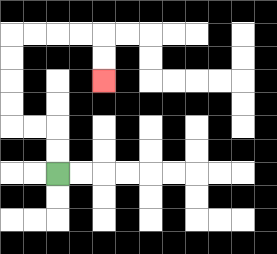{'start': '[2, 7]', 'end': '[4, 3]', 'path_directions': 'U,U,L,L,U,U,U,U,R,R,R,R,D,D', 'path_coordinates': '[[2, 7], [2, 6], [2, 5], [1, 5], [0, 5], [0, 4], [0, 3], [0, 2], [0, 1], [1, 1], [2, 1], [3, 1], [4, 1], [4, 2], [4, 3]]'}